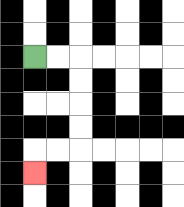{'start': '[1, 2]', 'end': '[1, 7]', 'path_directions': 'R,R,D,D,D,D,L,L,D', 'path_coordinates': '[[1, 2], [2, 2], [3, 2], [3, 3], [3, 4], [3, 5], [3, 6], [2, 6], [1, 6], [1, 7]]'}